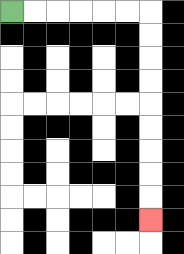{'start': '[0, 0]', 'end': '[6, 9]', 'path_directions': 'R,R,R,R,R,R,D,D,D,D,D,D,D,D,D', 'path_coordinates': '[[0, 0], [1, 0], [2, 0], [3, 0], [4, 0], [5, 0], [6, 0], [6, 1], [6, 2], [6, 3], [6, 4], [6, 5], [6, 6], [6, 7], [6, 8], [6, 9]]'}